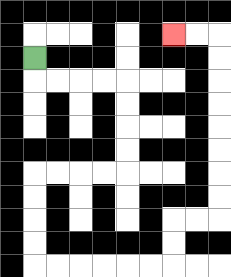{'start': '[1, 2]', 'end': '[7, 1]', 'path_directions': 'D,R,R,R,R,D,D,D,D,L,L,L,L,D,D,D,D,R,R,R,R,R,R,U,U,R,R,U,U,U,U,U,U,U,U,L,L', 'path_coordinates': '[[1, 2], [1, 3], [2, 3], [3, 3], [4, 3], [5, 3], [5, 4], [5, 5], [5, 6], [5, 7], [4, 7], [3, 7], [2, 7], [1, 7], [1, 8], [1, 9], [1, 10], [1, 11], [2, 11], [3, 11], [4, 11], [5, 11], [6, 11], [7, 11], [7, 10], [7, 9], [8, 9], [9, 9], [9, 8], [9, 7], [9, 6], [9, 5], [9, 4], [9, 3], [9, 2], [9, 1], [8, 1], [7, 1]]'}